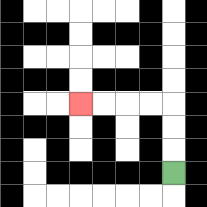{'start': '[7, 7]', 'end': '[3, 4]', 'path_directions': 'U,U,U,L,L,L,L', 'path_coordinates': '[[7, 7], [7, 6], [7, 5], [7, 4], [6, 4], [5, 4], [4, 4], [3, 4]]'}